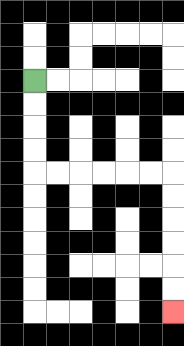{'start': '[1, 3]', 'end': '[7, 13]', 'path_directions': 'D,D,D,D,R,R,R,R,R,R,D,D,D,D,D,D', 'path_coordinates': '[[1, 3], [1, 4], [1, 5], [1, 6], [1, 7], [2, 7], [3, 7], [4, 7], [5, 7], [6, 7], [7, 7], [7, 8], [7, 9], [7, 10], [7, 11], [7, 12], [7, 13]]'}